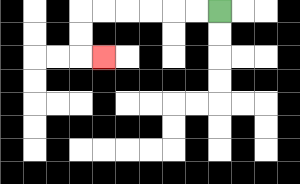{'start': '[9, 0]', 'end': '[4, 2]', 'path_directions': 'L,L,L,L,L,L,D,D,R', 'path_coordinates': '[[9, 0], [8, 0], [7, 0], [6, 0], [5, 0], [4, 0], [3, 0], [3, 1], [3, 2], [4, 2]]'}